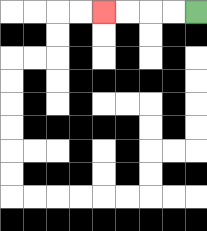{'start': '[8, 0]', 'end': '[4, 0]', 'path_directions': 'L,L,L,L', 'path_coordinates': '[[8, 0], [7, 0], [6, 0], [5, 0], [4, 0]]'}